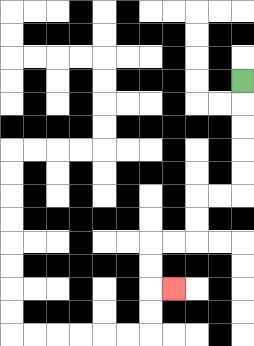{'start': '[10, 3]', 'end': '[7, 12]', 'path_directions': 'D,D,D,D,D,L,L,D,D,L,L,D,D,R', 'path_coordinates': '[[10, 3], [10, 4], [10, 5], [10, 6], [10, 7], [10, 8], [9, 8], [8, 8], [8, 9], [8, 10], [7, 10], [6, 10], [6, 11], [6, 12], [7, 12]]'}